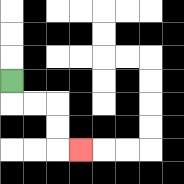{'start': '[0, 3]', 'end': '[3, 6]', 'path_directions': 'D,R,R,D,D,R', 'path_coordinates': '[[0, 3], [0, 4], [1, 4], [2, 4], [2, 5], [2, 6], [3, 6]]'}